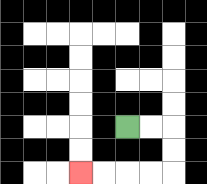{'start': '[5, 5]', 'end': '[3, 7]', 'path_directions': 'R,R,D,D,L,L,L,L', 'path_coordinates': '[[5, 5], [6, 5], [7, 5], [7, 6], [7, 7], [6, 7], [5, 7], [4, 7], [3, 7]]'}